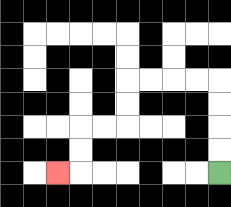{'start': '[9, 7]', 'end': '[2, 7]', 'path_directions': 'U,U,U,U,L,L,L,L,D,D,L,L,D,D,L', 'path_coordinates': '[[9, 7], [9, 6], [9, 5], [9, 4], [9, 3], [8, 3], [7, 3], [6, 3], [5, 3], [5, 4], [5, 5], [4, 5], [3, 5], [3, 6], [3, 7], [2, 7]]'}